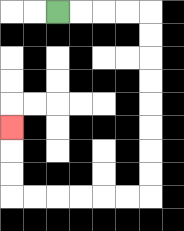{'start': '[2, 0]', 'end': '[0, 5]', 'path_directions': 'R,R,R,R,D,D,D,D,D,D,D,D,L,L,L,L,L,L,U,U,U', 'path_coordinates': '[[2, 0], [3, 0], [4, 0], [5, 0], [6, 0], [6, 1], [6, 2], [6, 3], [6, 4], [6, 5], [6, 6], [6, 7], [6, 8], [5, 8], [4, 8], [3, 8], [2, 8], [1, 8], [0, 8], [0, 7], [0, 6], [0, 5]]'}